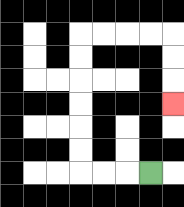{'start': '[6, 7]', 'end': '[7, 4]', 'path_directions': 'L,L,L,U,U,U,U,U,U,R,R,R,R,D,D,D', 'path_coordinates': '[[6, 7], [5, 7], [4, 7], [3, 7], [3, 6], [3, 5], [3, 4], [3, 3], [3, 2], [3, 1], [4, 1], [5, 1], [6, 1], [7, 1], [7, 2], [7, 3], [7, 4]]'}